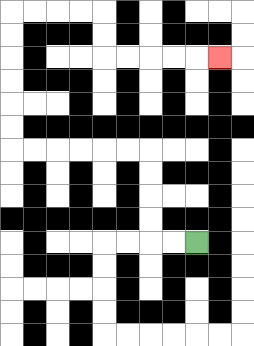{'start': '[8, 10]', 'end': '[9, 2]', 'path_directions': 'L,L,U,U,U,U,L,L,L,L,L,L,U,U,U,U,U,U,R,R,R,R,D,D,R,R,R,R,R', 'path_coordinates': '[[8, 10], [7, 10], [6, 10], [6, 9], [6, 8], [6, 7], [6, 6], [5, 6], [4, 6], [3, 6], [2, 6], [1, 6], [0, 6], [0, 5], [0, 4], [0, 3], [0, 2], [0, 1], [0, 0], [1, 0], [2, 0], [3, 0], [4, 0], [4, 1], [4, 2], [5, 2], [6, 2], [7, 2], [8, 2], [9, 2]]'}